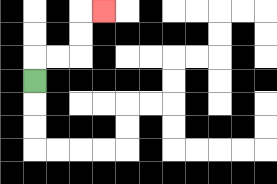{'start': '[1, 3]', 'end': '[4, 0]', 'path_directions': 'U,R,R,U,U,R', 'path_coordinates': '[[1, 3], [1, 2], [2, 2], [3, 2], [3, 1], [3, 0], [4, 0]]'}